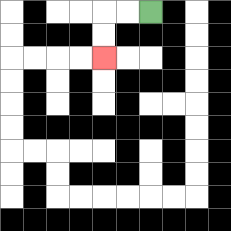{'start': '[6, 0]', 'end': '[4, 2]', 'path_directions': 'L,L,D,D', 'path_coordinates': '[[6, 0], [5, 0], [4, 0], [4, 1], [4, 2]]'}